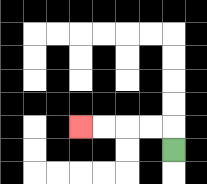{'start': '[7, 6]', 'end': '[3, 5]', 'path_directions': 'U,L,L,L,L', 'path_coordinates': '[[7, 6], [7, 5], [6, 5], [5, 5], [4, 5], [3, 5]]'}